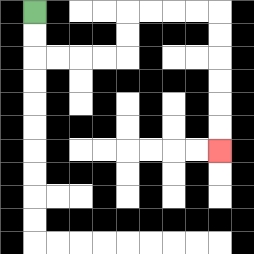{'start': '[1, 0]', 'end': '[9, 6]', 'path_directions': 'D,D,R,R,R,R,U,U,R,R,R,R,D,D,D,D,D,D', 'path_coordinates': '[[1, 0], [1, 1], [1, 2], [2, 2], [3, 2], [4, 2], [5, 2], [5, 1], [5, 0], [6, 0], [7, 0], [8, 0], [9, 0], [9, 1], [9, 2], [9, 3], [9, 4], [9, 5], [9, 6]]'}